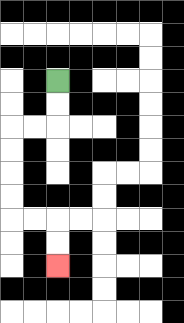{'start': '[2, 3]', 'end': '[2, 11]', 'path_directions': 'D,D,L,L,D,D,D,D,R,R,D,D', 'path_coordinates': '[[2, 3], [2, 4], [2, 5], [1, 5], [0, 5], [0, 6], [0, 7], [0, 8], [0, 9], [1, 9], [2, 9], [2, 10], [2, 11]]'}